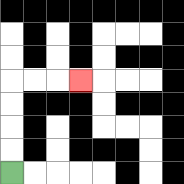{'start': '[0, 7]', 'end': '[3, 3]', 'path_directions': 'U,U,U,U,R,R,R', 'path_coordinates': '[[0, 7], [0, 6], [0, 5], [0, 4], [0, 3], [1, 3], [2, 3], [3, 3]]'}